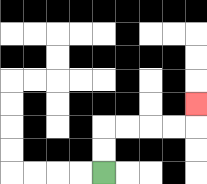{'start': '[4, 7]', 'end': '[8, 4]', 'path_directions': 'U,U,R,R,R,R,U', 'path_coordinates': '[[4, 7], [4, 6], [4, 5], [5, 5], [6, 5], [7, 5], [8, 5], [8, 4]]'}